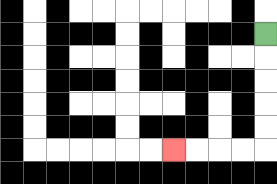{'start': '[11, 1]', 'end': '[7, 6]', 'path_directions': 'D,D,D,D,D,L,L,L,L', 'path_coordinates': '[[11, 1], [11, 2], [11, 3], [11, 4], [11, 5], [11, 6], [10, 6], [9, 6], [8, 6], [7, 6]]'}